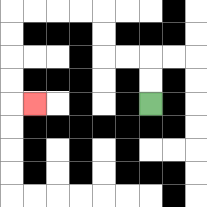{'start': '[6, 4]', 'end': '[1, 4]', 'path_directions': 'U,U,L,L,U,U,L,L,L,L,D,D,D,D,R', 'path_coordinates': '[[6, 4], [6, 3], [6, 2], [5, 2], [4, 2], [4, 1], [4, 0], [3, 0], [2, 0], [1, 0], [0, 0], [0, 1], [0, 2], [0, 3], [0, 4], [1, 4]]'}